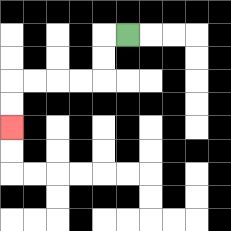{'start': '[5, 1]', 'end': '[0, 5]', 'path_directions': 'L,D,D,L,L,L,L,D,D', 'path_coordinates': '[[5, 1], [4, 1], [4, 2], [4, 3], [3, 3], [2, 3], [1, 3], [0, 3], [0, 4], [0, 5]]'}